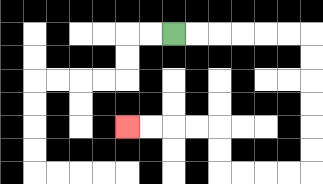{'start': '[7, 1]', 'end': '[5, 5]', 'path_directions': 'R,R,R,R,R,R,D,D,D,D,D,D,L,L,L,L,U,U,L,L,L,L', 'path_coordinates': '[[7, 1], [8, 1], [9, 1], [10, 1], [11, 1], [12, 1], [13, 1], [13, 2], [13, 3], [13, 4], [13, 5], [13, 6], [13, 7], [12, 7], [11, 7], [10, 7], [9, 7], [9, 6], [9, 5], [8, 5], [7, 5], [6, 5], [5, 5]]'}